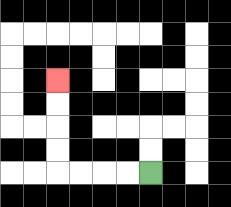{'start': '[6, 7]', 'end': '[2, 3]', 'path_directions': 'L,L,L,L,U,U,U,U', 'path_coordinates': '[[6, 7], [5, 7], [4, 7], [3, 7], [2, 7], [2, 6], [2, 5], [2, 4], [2, 3]]'}